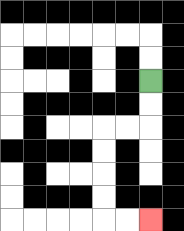{'start': '[6, 3]', 'end': '[6, 9]', 'path_directions': 'D,D,L,L,D,D,D,D,R,R', 'path_coordinates': '[[6, 3], [6, 4], [6, 5], [5, 5], [4, 5], [4, 6], [4, 7], [4, 8], [4, 9], [5, 9], [6, 9]]'}